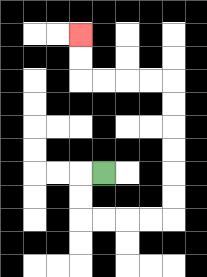{'start': '[4, 7]', 'end': '[3, 1]', 'path_directions': 'L,D,D,R,R,R,R,U,U,U,U,U,U,L,L,L,L,U,U', 'path_coordinates': '[[4, 7], [3, 7], [3, 8], [3, 9], [4, 9], [5, 9], [6, 9], [7, 9], [7, 8], [7, 7], [7, 6], [7, 5], [7, 4], [7, 3], [6, 3], [5, 3], [4, 3], [3, 3], [3, 2], [3, 1]]'}